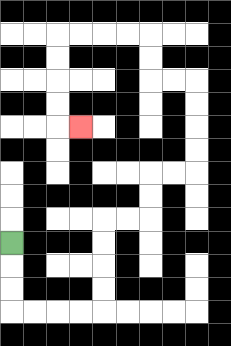{'start': '[0, 10]', 'end': '[3, 5]', 'path_directions': 'D,D,D,R,R,R,R,U,U,U,U,R,R,U,U,R,R,U,U,U,U,L,L,U,U,L,L,L,L,D,D,D,D,R', 'path_coordinates': '[[0, 10], [0, 11], [0, 12], [0, 13], [1, 13], [2, 13], [3, 13], [4, 13], [4, 12], [4, 11], [4, 10], [4, 9], [5, 9], [6, 9], [6, 8], [6, 7], [7, 7], [8, 7], [8, 6], [8, 5], [8, 4], [8, 3], [7, 3], [6, 3], [6, 2], [6, 1], [5, 1], [4, 1], [3, 1], [2, 1], [2, 2], [2, 3], [2, 4], [2, 5], [3, 5]]'}